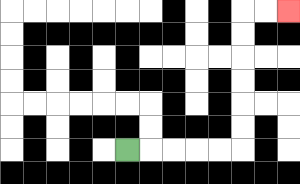{'start': '[5, 6]', 'end': '[12, 0]', 'path_directions': 'R,R,R,R,R,U,U,U,U,U,U,R,R', 'path_coordinates': '[[5, 6], [6, 6], [7, 6], [8, 6], [9, 6], [10, 6], [10, 5], [10, 4], [10, 3], [10, 2], [10, 1], [10, 0], [11, 0], [12, 0]]'}